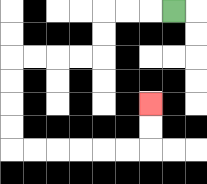{'start': '[7, 0]', 'end': '[6, 4]', 'path_directions': 'L,L,L,D,D,L,L,L,L,D,D,D,D,R,R,R,R,R,R,U,U', 'path_coordinates': '[[7, 0], [6, 0], [5, 0], [4, 0], [4, 1], [4, 2], [3, 2], [2, 2], [1, 2], [0, 2], [0, 3], [0, 4], [0, 5], [0, 6], [1, 6], [2, 6], [3, 6], [4, 6], [5, 6], [6, 6], [6, 5], [6, 4]]'}